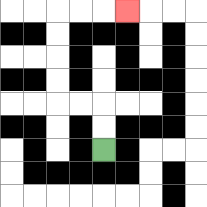{'start': '[4, 6]', 'end': '[5, 0]', 'path_directions': 'U,U,L,L,U,U,U,U,R,R,R', 'path_coordinates': '[[4, 6], [4, 5], [4, 4], [3, 4], [2, 4], [2, 3], [2, 2], [2, 1], [2, 0], [3, 0], [4, 0], [5, 0]]'}